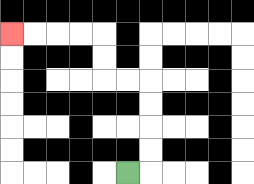{'start': '[5, 7]', 'end': '[0, 1]', 'path_directions': 'R,U,U,U,U,L,L,U,U,L,L,L,L', 'path_coordinates': '[[5, 7], [6, 7], [6, 6], [6, 5], [6, 4], [6, 3], [5, 3], [4, 3], [4, 2], [4, 1], [3, 1], [2, 1], [1, 1], [0, 1]]'}